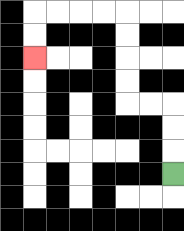{'start': '[7, 7]', 'end': '[1, 2]', 'path_directions': 'U,U,U,L,L,U,U,U,U,L,L,L,L,D,D', 'path_coordinates': '[[7, 7], [7, 6], [7, 5], [7, 4], [6, 4], [5, 4], [5, 3], [5, 2], [5, 1], [5, 0], [4, 0], [3, 0], [2, 0], [1, 0], [1, 1], [1, 2]]'}